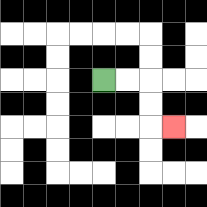{'start': '[4, 3]', 'end': '[7, 5]', 'path_directions': 'R,R,D,D,R', 'path_coordinates': '[[4, 3], [5, 3], [6, 3], [6, 4], [6, 5], [7, 5]]'}